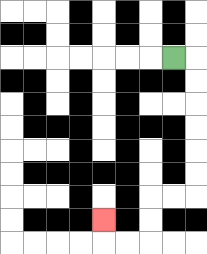{'start': '[7, 2]', 'end': '[4, 9]', 'path_directions': 'R,D,D,D,D,D,D,L,L,D,D,L,L,U', 'path_coordinates': '[[7, 2], [8, 2], [8, 3], [8, 4], [8, 5], [8, 6], [8, 7], [8, 8], [7, 8], [6, 8], [6, 9], [6, 10], [5, 10], [4, 10], [4, 9]]'}